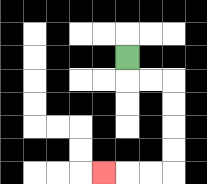{'start': '[5, 2]', 'end': '[4, 7]', 'path_directions': 'D,R,R,D,D,D,D,L,L,L', 'path_coordinates': '[[5, 2], [5, 3], [6, 3], [7, 3], [7, 4], [7, 5], [7, 6], [7, 7], [6, 7], [5, 7], [4, 7]]'}